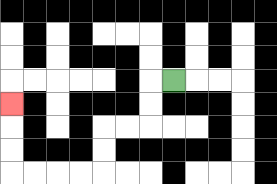{'start': '[7, 3]', 'end': '[0, 4]', 'path_directions': 'L,D,D,L,L,D,D,L,L,L,L,U,U,U', 'path_coordinates': '[[7, 3], [6, 3], [6, 4], [6, 5], [5, 5], [4, 5], [4, 6], [4, 7], [3, 7], [2, 7], [1, 7], [0, 7], [0, 6], [0, 5], [0, 4]]'}